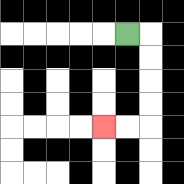{'start': '[5, 1]', 'end': '[4, 5]', 'path_directions': 'R,D,D,D,D,L,L', 'path_coordinates': '[[5, 1], [6, 1], [6, 2], [6, 3], [6, 4], [6, 5], [5, 5], [4, 5]]'}